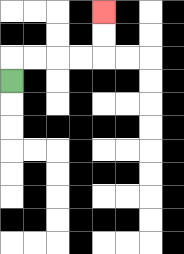{'start': '[0, 3]', 'end': '[4, 0]', 'path_directions': 'U,R,R,R,R,U,U', 'path_coordinates': '[[0, 3], [0, 2], [1, 2], [2, 2], [3, 2], [4, 2], [4, 1], [4, 0]]'}